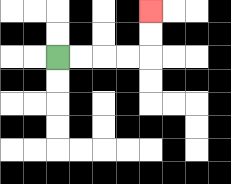{'start': '[2, 2]', 'end': '[6, 0]', 'path_directions': 'R,R,R,R,U,U', 'path_coordinates': '[[2, 2], [3, 2], [4, 2], [5, 2], [6, 2], [6, 1], [6, 0]]'}